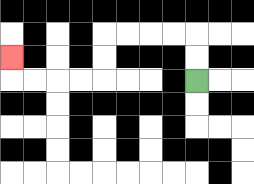{'start': '[8, 3]', 'end': '[0, 2]', 'path_directions': 'U,U,L,L,L,L,D,D,L,L,L,L,U', 'path_coordinates': '[[8, 3], [8, 2], [8, 1], [7, 1], [6, 1], [5, 1], [4, 1], [4, 2], [4, 3], [3, 3], [2, 3], [1, 3], [0, 3], [0, 2]]'}